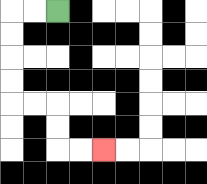{'start': '[2, 0]', 'end': '[4, 6]', 'path_directions': 'L,L,D,D,D,D,R,R,D,D,R,R', 'path_coordinates': '[[2, 0], [1, 0], [0, 0], [0, 1], [0, 2], [0, 3], [0, 4], [1, 4], [2, 4], [2, 5], [2, 6], [3, 6], [4, 6]]'}